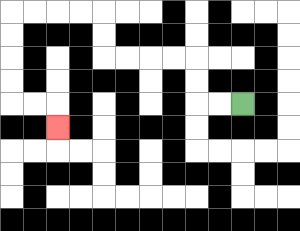{'start': '[10, 4]', 'end': '[2, 5]', 'path_directions': 'L,L,U,U,L,L,L,L,U,U,L,L,L,L,D,D,D,D,R,R,D', 'path_coordinates': '[[10, 4], [9, 4], [8, 4], [8, 3], [8, 2], [7, 2], [6, 2], [5, 2], [4, 2], [4, 1], [4, 0], [3, 0], [2, 0], [1, 0], [0, 0], [0, 1], [0, 2], [0, 3], [0, 4], [1, 4], [2, 4], [2, 5]]'}